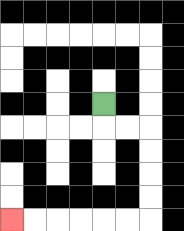{'start': '[4, 4]', 'end': '[0, 9]', 'path_directions': 'D,R,R,D,D,D,D,L,L,L,L,L,L', 'path_coordinates': '[[4, 4], [4, 5], [5, 5], [6, 5], [6, 6], [6, 7], [6, 8], [6, 9], [5, 9], [4, 9], [3, 9], [2, 9], [1, 9], [0, 9]]'}